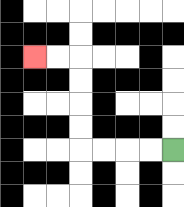{'start': '[7, 6]', 'end': '[1, 2]', 'path_directions': 'L,L,L,L,U,U,U,U,L,L', 'path_coordinates': '[[7, 6], [6, 6], [5, 6], [4, 6], [3, 6], [3, 5], [3, 4], [3, 3], [3, 2], [2, 2], [1, 2]]'}